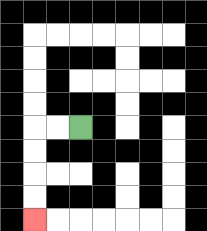{'start': '[3, 5]', 'end': '[1, 9]', 'path_directions': 'L,L,D,D,D,D', 'path_coordinates': '[[3, 5], [2, 5], [1, 5], [1, 6], [1, 7], [1, 8], [1, 9]]'}